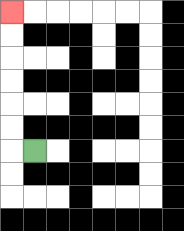{'start': '[1, 6]', 'end': '[0, 0]', 'path_directions': 'L,U,U,U,U,U,U', 'path_coordinates': '[[1, 6], [0, 6], [0, 5], [0, 4], [0, 3], [0, 2], [0, 1], [0, 0]]'}